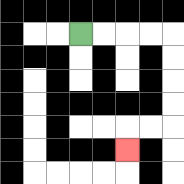{'start': '[3, 1]', 'end': '[5, 6]', 'path_directions': 'R,R,R,R,D,D,D,D,L,L,D', 'path_coordinates': '[[3, 1], [4, 1], [5, 1], [6, 1], [7, 1], [7, 2], [7, 3], [7, 4], [7, 5], [6, 5], [5, 5], [5, 6]]'}